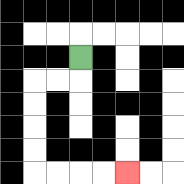{'start': '[3, 2]', 'end': '[5, 7]', 'path_directions': 'D,L,L,D,D,D,D,R,R,R,R', 'path_coordinates': '[[3, 2], [3, 3], [2, 3], [1, 3], [1, 4], [1, 5], [1, 6], [1, 7], [2, 7], [3, 7], [4, 7], [5, 7]]'}